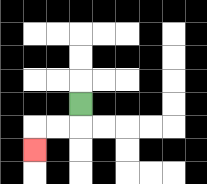{'start': '[3, 4]', 'end': '[1, 6]', 'path_directions': 'D,L,L,D', 'path_coordinates': '[[3, 4], [3, 5], [2, 5], [1, 5], [1, 6]]'}